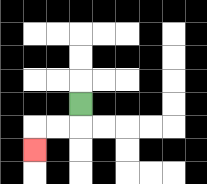{'start': '[3, 4]', 'end': '[1, 6]', 'path_directions': 'D,L,L,D', 'path_coordinates': '[[3, 4], [3, 5], [2, 5], [1, 5], [1, 6]]'}